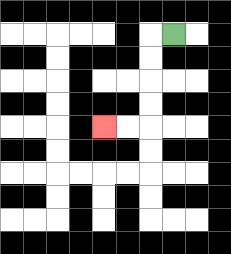{'start': '[7, 1]', 'end': '[4, 5]', 'path_directions': 'L,D,D,D,D,L,L', 'path_coordinates': '[[7, 1], [6, 1], [6, 2], [6, 3], [6, 4], [6, 5], [5, 5], [4, 5]]'}